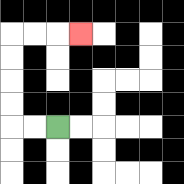{'start': '[2, 5]', 'end': '[3, 1]', 'path_directions': 'L,L,U,U,U,U,R,R,R', 'path_coordinates': '[[2, 5], [1, 5], [0, 5], [0, 4], [0, 3], [0, 2], [0, 1], [1, 1], [2, 1], [3, 1]]'}